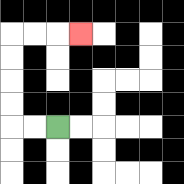{'start': '[2, 5]', 'end': '[3, 1]', 'path_directions': 'L,L,U,U,U,U,R,R,R', 'path_coordinates': '[[2, 5], [1, 5], [0, 5], [0, 4], [0, 3], [0, 2], [0, 1], [1, 1], [2, 1], [3, 1]]'}